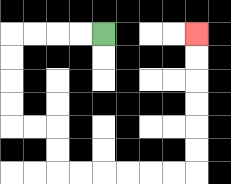{'start': '[4, 1]', 'end': '[8, 1]', 'path_directions': 'L,L,L,L,D,D,D,D,R,R,D,D,R,R,R,R,R,R,U,U,U,U,U,U', 'path_coordinates': '[[4, 1], [3, 1], [2, 1], [1, 1], [0, 1], [0, 2], [0, 3], [0, 4], [0, 5], [1, 5], [2, 5], [2, 6], [2, 7], [3, 7], [4, 7], [5, 7], [6, 7], [7, 7], [8, 7], [8, 6], [8, 5], [8, 4], [8, 3], [8, 2], [8, 1]]'}